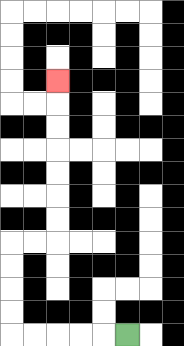{'start': '[5, 14]', 'end': '[2, 3]', 'path_directions': 'L,L,L,L,L,U,U,U,U,R,R,U,U,U,U,U,U,U', 'path_coordinates': '[[5, 14], [4, 14], [3, 14], [2, 14], [1, 14], [0, 14], [0, 13], [0, 12], [0, 11], [0, 10], [1, 10], [2, 10], [2, 9], [2, 8], [2, 7], [2, 6], [2, 5], [2, 4], [2, 3]]'}